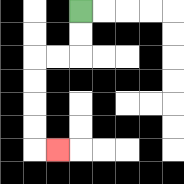{'start': '[3, 0]', 'end': '[2, 6]', 'path_directions': 'D,D,L,L,D,D,D,D,R', 'path_coordinates': '[[3, 0], [3, 1], [3, 2], [2, 2], [1, 2], [1, 3], [1, 4], [1, 5], [1, 6], [2, 6]]'}